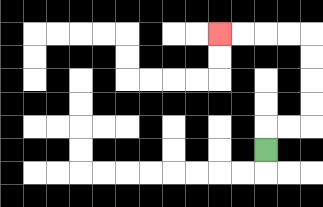{'start': '[11, 6]', 'end': '[9, 1]', 'path_directions': 'U,R,R,U,U,U,U,L,L,L,L', 'path_coordinates': '[[11, 6], [11, 5], [12, 5], [13, 5], [13, 4], [13, 3], [13, 2], [13, 1], [12, 1], [11, 1], [10, 1], [9, 1]]'}